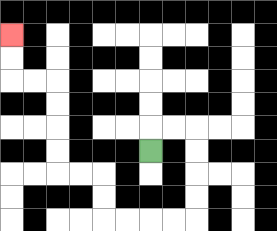{'start': '[6, 6]', 'end': '[0, 1]', 'path_directions': 'U,R,R,D,D,D,D,L,L,L,L,U,U,L,L,U,U,U,U,L,L,U,U', 'path_coordinates': '[[6, 6], [6, 5], [7, 5], [8, 5], [8, 6], [8, 7], [8, 8], [8, 9], [7, 9], [6, 9], [5, 9], [4, 9], [4, 8], [4, 7], [3, 7], [2, 7], [2, 6], [2, 5], [2, 4], [2, 3], [1, 3], [0, 3], [0, 2], [0, 1]]'}